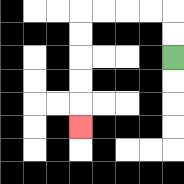{'start': '[7, 2]', 'end': '[3, 5]', 'path_directions': 'U,U,L,L,L,L,D,D,D,D,D', 'path_coordinates': '[[7, 2], [7, 1], [7, 0], [6, 0], [5, 0], [4, 0], [3, 0], [3, 1], [3, 2], [3, 3], [3, 4], [3, 5]]'}